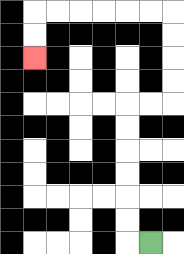{'start': '[6, 10]', 'end': '[1, 2]', 'path_directions': 'L,U,U,U,U,U,U,R,R,U,U,U,U,L,L,L,L,L,L,D,D', 'path_coordinates': '[[6, 10], [5, 10], [5, 9], [5, 8], [5, 7], [5, 6], [5, 5], [5, 4], [6, 4], [7, 4], [7, 3], [7, 2], [7, 1], [7, 0], [6, 0], [5, 0], [4, 0], [3, 0], [2, 0], [1, 0], [1, 1], [1, 2]]'}